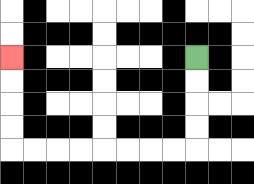{'start': '[8, 2]', 'end': '[0, 2]', 'path_directions': 'D,D,D,D,L,L,L,L,L,L,L,L,U,U,U,U', 'path_coordinates': '[[8, 2], [8, 3], [8, 4], [8, 5], [8, 6], [7, 6], [6, 6], [5, 6], [4, 6], [3, 6], [2, 6], [1, 6], [0, 6], [0, 5], [0, 4], [0, 3], [0, 2]]'}